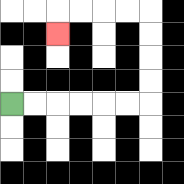{'start': '[0, 4]', 'end': '[2, 1]', 'path_directions': 'R,R,R,R,R,R,U,U,U,U,L,L,L,L,D', 'path_coordinates': '[[0, 4], [1, 4], [2, 4], [3, 4], [4, 4], [5, 4], [6, 4], [6, 3], [6, 2], [6, 1], [6, 0], [5, 0], [4, 0], [3, 0], [2, 0], [2, 1]]'}